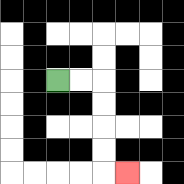{'start': '[2, 3]', 'end': '[5, 7]', 'path_directions': 'R,R,D,D,D,D,R', 'path_coordinates': '[[2, 3], [3, 3], [4, 3], [4, 4], [4, 5], [4, 6], [4, 7], [5, 7]]'}